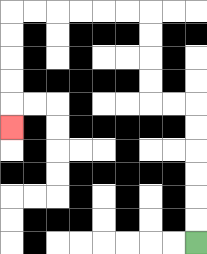{'start': '[8, 10]', 'end': '[0, 5]', 'path_directions': 'U,U,U,U,U,U,L,L,U,U,U,U,L,L,L,L,L,L,D,D,D,D,D', 'path_coordinates': '[[8, 10], [8, 9], [8, 8], [8, 7], [8, 6], [8, 5], [8, 4], [7, 4], [6, 4], [6, 3], [6, 2], [6, 1], [6, 0], [5, 0], [4, 0], [3, 0], [2, 0], [1, 0], [0, 0], [0, 1], [0, 2], [0, 3], [0, 4], [0, 5]]'}